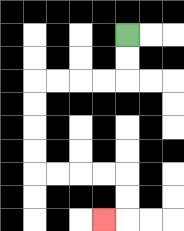{'start': '[5, 1]', 'end': '[4, 9]', 'path_directions': 'D,D,L,L,L,L,D,D,D,D,R,R,R,R,D,D,L', 'path_coordinates': '[[5, 1], [5, 2], [5, 3], [4, 3], [3, 3], [2, 3], [1, 3], [1, 4], [1, 5], [1, 6], [1, 7], [2, 7], [3, 7], [4, 7], [5, 7], [5, 8], [5, 9], [4, 9]]'}